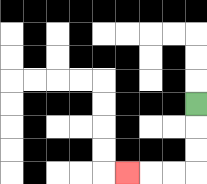{'start': '[8, 4]', 'end': '[5, 7]', 'path_directions': 'D,D,D,L,L,L', 'path_coordinates': '[[8, 4], [8, 5], [8, 6], [8, 7], [7, 7], [6, 7], [5, 7]]'}